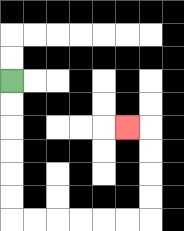{'start': '[0, 3]', 'end': '[5, 5]', 'path_directions': 'D,D,D,D,D,D,R,R,R,R,R,R,U,U,U,U,L', 'path_coordinates': '[[0, 3], [0, 4], [0, 5], [0, 6], [0, 7], [0, 8], [0, 9], [1, 9], [2, 9], [3, 9], [4, 9], [5, 9], [6, 9], [6, 8], [6, 7], [6, 6], [6, 5], [5, 5]]'}